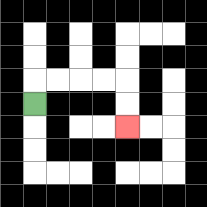{'start': '[1, 4]', 'end': '[5, 5]', 'path_directions': 'U,R,R,R,R,D,D', 'path_coordinates': '[[1, 4], [1, 3], [2, 3], [3, 3], [4, 3], [5, 3], [5, 4], [5, 5]]'}